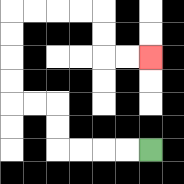{'start': '[6, 6]', 'end': '[6, 2]', 'path_directions': 'L,L,L,L,U,U,L,L,U,U,U,U,R,R,R,R,D,D,R,R', 'path_coordinates': '[[6, 6], [5, 6], [4, 6], [3, 6], [2, 6], [2, 5], [2, 4], [1, 4], [0, 4], [0, 3], [0, 2], [0, 1], [0, 0], [1, 0], [2, 0], [3, 0], [4, 0], [4, 1], [4, 2], [5, 2], [6, 2]]'}